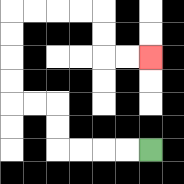{'start': '[6, 6]', 'end': '[6, 2]', 'path_directions': 'L,L,L,L,U,U,L,L,U,U,U,U,R,R,R,R,D,D,R,R', 'path_coordinates': '[[6, 6], [5, 6], [4, 6], [3, 6], [2, 6], [2, 5], [2, 4], [1, 4], [0, 4], [0, 3], [0, 2], [0, 1], [0, 0], [1, 0], [2, 0], [3, 0], [4, 0], [4, 1], [4, 2], [5, 2], [6, 2]]'}